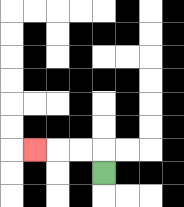{'start': '[4, 7]', 'end': '[1, 6]', 'path_directions': 'U,L,L,L', 'path_coordinates': '[[4, 7], [4, 6], [3, 6], [2, 6], [1, 6]]'}